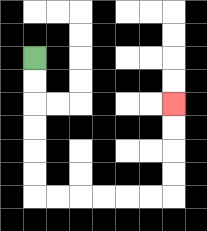{'start': '[1, 2]', 'end': '[7, 4]', 'path_directions': 'D,D,D,D,D,D,R,R,R,R,R,R,U,U,U,U', 'path_coordinates': '[[1, 2], [1, 3], [1, 4], [1, 5], [1, 6], [1, 7], [1, 8], [2, 8], [3, 8], [4, 8], [5, 8], [6, 8], [7, 8], [7, 7], [7, 6], [7, 5], [7, 4]]'}